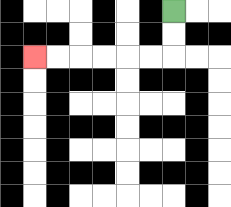{'start': '[7, 0]', 'end': '[1, 2]', 'path_directions': 'D,D,L,L,L,L,L,L', 'path_coordinates': '[[7, 0], [7, 1], [7, 2], [6, 2], [5, 2], [4, 2], [3, 2], [2, 2], [1, 2]]'}